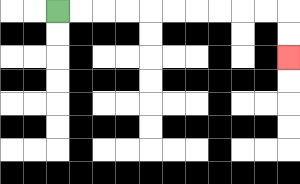{'start': '[2, 0]', 'end': '[12, 2]', 'path_directions': 'R,R,R,R,R,R,R,R,R,R,D,D', 'path_coordinates': '[[2, 0], [3, 0], [4, 0], [5, 0], [6, 0], [7, 0], [8, 0], [9, 0], [10, 0], [11, 0], [12, 0], [12, 1], [12, 2]]'}